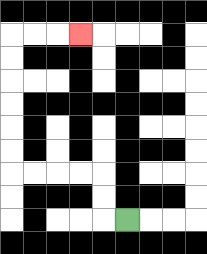{'start': '[5, 9]', 'end': '[3, 1]', 'path_directions': 'L,U,U,L,L,L,L,U,U,U,U,U,U,R,R,R', 'path_coordinates': '[[5, 9], [4, 9], [4, 8], [4, 7], [3, 7], [2, 7], [1, 7], [0, 7], [0, 6], [0, 5], [0, 4], [0, 3], [0, 2], [0, 1], [1, 1], [2, 1], [3, 1]]'}